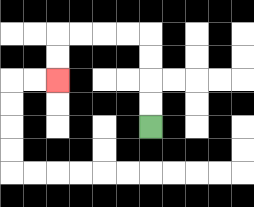{'start': '[6, 5]', 'end': '[2, 3]', 'path_directions': 'U,U,U,U,L,L,L,L,D,D', 'path_coordinates': '[[6, 5], [6, 4], [6, 3], [6, 2], [6, 1], [5, 1], [4, 1], [3, 1], [2, 1], [2, 2], [2, 3]]'}